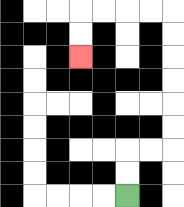{'start': '[5, 8]', 'end': '[3, 2]', 'path_directions': 'U,U,R,R,U,U,U,U,U,U,L,L,L,L,D,D', 'path_coordinates': '[[5, 8], [5, 7], [5, 6], [6, 6], [7, 6], [7, 5], [7, 4], [7, 3], [7, 2], [7, 1], [7, 0], [6, 0], [5, 0], [4, 0], [3, 0], [3, 1], [3, 2]]'}